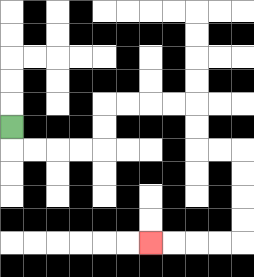{'start': '[0, 5]', 'end': '[6, 10]', 'path_directions': 'D,R,R,R,R,U,U,R,R,R,R,D,D,R,R,D,D,D,D,L,L,L,L', 'path_coordinates': '[[0, 5], [0, 6], [1, 6], [2, 6], [3, 6], [4, 6], [4, 5], [4, 4], [5, 4], [6, 4], [7, 4], [8, 4], [8, 5], [8, 6], [9, 6], [10, 6], [10, 7], [10, 8], [10, 9], [10, 10], [9, 10], [8, 10], [7, 10], [6, 10]]'}